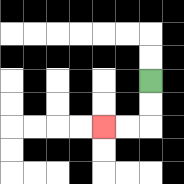{'start': '[6, 3]', 'end': '[4, 5]', 'path_directions': 'D,D,L,L', 'path_coordinates': '[[6, 3], [6, 4], [6, 5], [5, 5], [4, 5]]'}